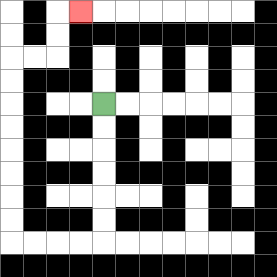{'start': '[4, 4]', 'end': '[3, 0]', 'path_directions': 'D,D,D,D,D,D,L,L,L,L,U,U,U,U,U,U,U,U,R,R,U,U,R', 'path_coordinates': '[[4, 4], [4, 5], [4, 6], [4, 7], [4, 8], [4, 9], [4, 10], [3, 10], [2, 10], [1, 10], [0, 10], [0, 9], [0, 8], [0, 7], [0, 6], [0, 5], [0, 4], [0, 3], [0, 2], [1, 2], [2, 2], [2, 1], [2, 0], [3, 0]]'}